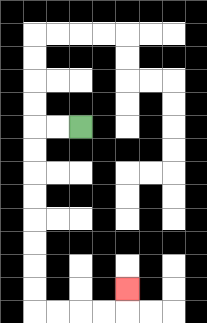{'start': '[3, 5]', 'end': '[5, 12]', 'path_directions': 'L,L,D,D,D,D,D,D,D,D,R,R,R,R,U', 'path_coordinates': '[[3, 5], [2, 5], [1, 5], [1, 6], [1, 7], [1, 8], [1, 9], [1, 10], [1, 11], [1, 12], [1, 13], [2, 13], [3, 13], [4, 13], [5, 13], [5, 12]]'}